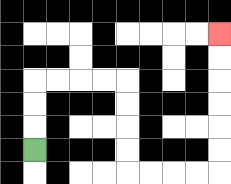{'start': '[1, 6]', 'end': '[9, 1]', 'path_directions': 'U,U,U,R,R,R,R,D,D,D,D,R,R,R,R,U,U,U,U,U,U', 'path_coordinates': '[[1, 6], [1, 5], [1, 4], [1, 3], [2, 3], [3, 3], [4, 3], [5, 3], [5, 4], [5, 5], [5, 6], [5, 7], [6, 7], [7, 7], [8, 7], [9, 7], [9, 6], [9, 5], [9, 4], [9, 3], [9, 2], [9, 1]]'}